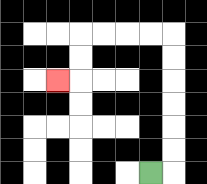{'start': '[6, 7]', 'end': '[2, 3]', 'path_directions': 'R,U,U,U,U,U,U,L,L,L,L,D,D,L', 'path_coordinates': '[[6, 7], [7, 7], [7, 6], [7, 5], [7, 4], [7, 3], [7, 2], [7, 1], [6, 1], [5, 1], [4, 1], [3, 1], [3, 2], [3, 3], [2, 3]]'}